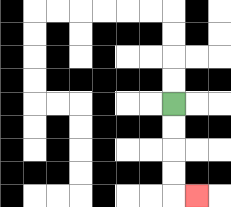{'start': '[7, 4]', 'end': '[8, 8]', 'path_directions': 'D,D,D,D,R', 'path_coordinates': '[[7, 4], [7, 5], [7, 6], [7, 7], [7, 8], [8, 8]]'}